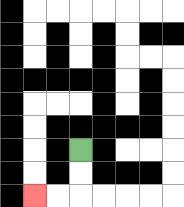{'start': '[3, 6]', 'end': '[1, 8]', 'path_directions': 'D,D,L,L', 'path_coordinates': '[[3, 6], [3, 7], [3, 8], [2, 8], [1, 8]]'}